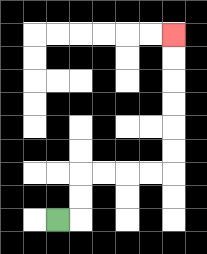{'start': '[2, 9]', 'end': '[7, 1]', 'path_directions': 'R,U,U,R,R,R,R,U,U,U,U,U,U', 'path_coordinates': '[[2, 9], [3, 9], [3, 8], [3, 7], [4, 7], [5, 7], [6, 7], [7, 7], [7, 6], [7, 5], [7, 4], [7, 3], [7, 2], [7, 1]]'}